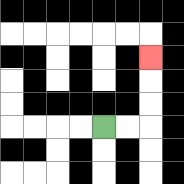{'start': '[4, 5]', 'end': '[6, 2]', 'path_directions': 'R,R,U,U,U', 'path_coordinates': '[[4, 5], [5, 5], [6, 5], [6, 4], [6, 3], [6, 2]]'}